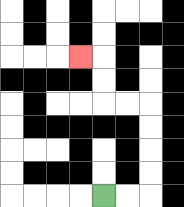{'start': '[4, 8]', 'end': '[3, 2]', 'path_directions': 'R,R,U,U,U,U,L,L,U,U,L', 'path_coordinates': '[[4, 8], [5, 8], [6, 8], [6, 7], [6, 6], [6, 5], [6, 4], [5, 4], [4, 4], [4, 3], [4, 2], [3, 2]]'}